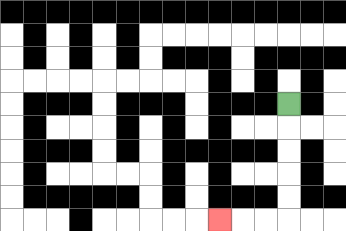{'start': '[12, 4]', 'end': '[9, 9]', 'path_directions': 'D,D,D,D,D,L,L,L', 'path_coordinates': '[[12, 4], [12, 5], [12, 6], [12, 7], [12, 8], [12, 9], [11, 9], [10, 9], [9, 9]]'}